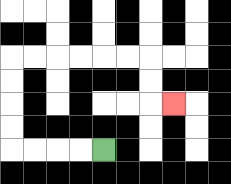{'start': '[4, 6]', 'end': '[7, 4]', 'path_directions': 'L,L,L,L,U,U,U,U,R,R,R,R,R,R,D,D,R', 'path_coordinates': '[[4, 6], [3, 6], [2, 6], [1, 6], [0, 6], [0, 5], [0, 4], [0, 3], [0, 2], [1, 2], [2, 2], [3, 2], [4, 2], [5, 2], [6, 2], [6, 3], [6, 4], [7, 4]]'}